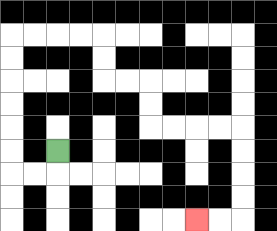{'start': '[2, 6]', 'end': '[8, 9]', 'path_directions': 'D,L,L,U,U,U,U,U,U,R,R,R,R,D,D,R,R,D,D,R,R,R,R,D,D,D,D,L,L', 'path_coordinates': '[[2, 6], [2, 7], [1, 7], [0, 7], [0, 6], [0, 5], [0, 4], [0, 3], [0, 2], [0, 1], [1, 1], [2, 1], [3, 1], [4, 1], [4, 2], [4, 3], [5, 3], [6, 3], [6, 4], [6, 5], [7, 5], [8, 5], [9, 5], [10, 5], [10, 6], [10, 7], [10, 8], [10, 9], [9, 9], [8, 9]]'}